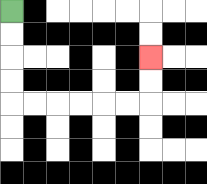{'start': '[0, 0]', 'end': '[6, 2]', 'path_directions': 'D,D,D,D,R,R,R,R,R,R,U,U', 'path_coordinates': '[[0, 0], [0, 1], [0, 2], [0, 3], [0, 4], [1, 4], [2, 4], [3, 4], [4, 4], [5, 4], [6, 4], [6, 3], [6, 2]]'}